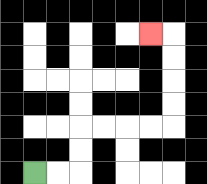{'start': '[1, 7]', 'end': '[6, 1]', 'path_directions': 'R,R,U,U,R,R,R,R,U,U,U,U,L', 'path_coordinates': '[[1, 7], [2, 7], [3, 7], [3, 6], [3, 5], [4, 5], [5, 5], [6, 5], [7, 5], [7, 4], [7, 3], [7, 2], [7, 1], [6, 1]]'}